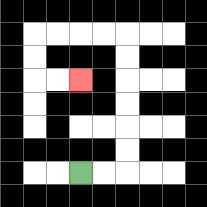{'start': '[3, 7]', 'end': '[3, 3]', 'path_directions': 'R,R,U,U,U,U,U,U,L,L,L,L,D,D,R,R', 'path_coordinates': '[[3, 7], [4, 7], [5, 7], [5, 6], [5, 5], [5, 4], [5, 3], [5, 2], [5, 1], [4, 1], [3, 1], [2, 1], [1, 1], [1, 2], [1, 3], [2, 3], [3, 3]]'}